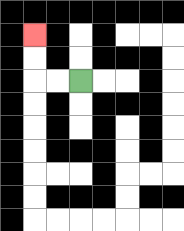{'start': '[3, 3]', 'end': '[1, 1]', 'path_directions': 'L,L,U,U', 'path_coordinates': '[[3, 3], [2, 3], [1, 3], [1, 2], [1, 1]]'}